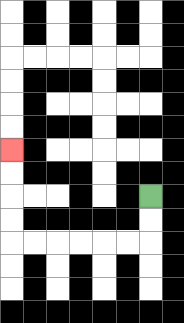{'start': '[6, 8]', 'end': '[0, 6]', 'path_directions': 'D,D,L,L,L,L,L,L,U,U,U,U', 'path_coordinates': '[[6, 8], [6, 9], [6, 10], [5, 10], [4, 10], [3, 10], [2, 10], [1, 10], [0, 10], [0, 9], [0, 8], [0, 7], [0, 6]]'}